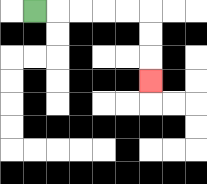{'start': '[1, 0]', 'end': '[6, 3]', 'path_directions': 'R,R,R,R,R,D,D,D', 'path_coordinates': '[[1, 0], [2, 0], [3, 0], [4, 0], [5, 0], [6, 0], [6, 1], [6, 2], [6, 3]]'}